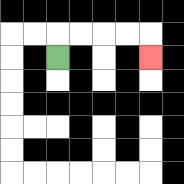{'start': '[2, 2]', 'end': '[6, 2]', 'path_directions': 'U,R,R,R,R,D', 'path_coordinates': '[[2, 2], [2, 1], [3, 1], [4, 1], [5, 1], [6, 1], [6, 2]]'}